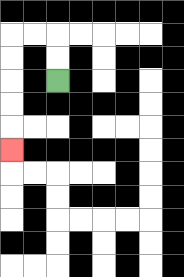{'start': '[2, 3]', 'end': '[0, 6]', 'path_directions': 'U,U,L,L,D,D,D,D,D', 'path_coordinates': '[[2, 3], [2, 2], [2, 1], [1, 1], [0, 1], [0, 2], [0, 3], [0, 4], [0, 5], [0, 6]]'}